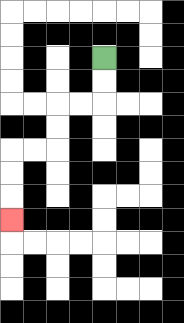{'start': '[4, 2]', 'end': '[0, 9]', 'path_directions': 'D,D,L,L,D,D,L,L,D,D,D', 'path_coordinates': '[[4, 2], [4, 3], [4, 4], [3, 4], [2, 4], [2, 5], [2, 6], [1, 6], [0, 6], [0, 7], [0, 8], [0, 9]]'}